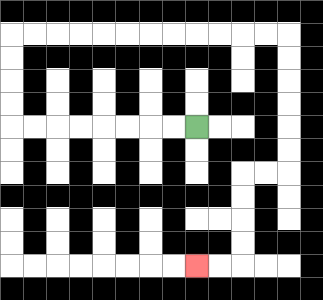{'start': '[8, 5]', 'end': '[8, 11]', 'path_directions': 'L,L,L,L,L,L,L,L,U,U,U,U,R,R,R,R,R,R,R,R,R,R,R,R,D,D,D,D,D,D,L,L,D,D,D,D,L,L', 'path_coordinates': '[[8, 5], [7, 5], [6, 5], [5, 5], [4, 5], [3, 5], [2, 5], [1, 5], [0, 5], [0, 4], [0, 3], [0, 2], [0, 1], [1, 1], [2, 1], [3, 1], [4, 1], [5, 1], [6, 1], [7, 1], [8, 1], [9, 1], [10, 1], [11, 1], [12, 1], [12, 2], [12, 3], [12, 4], [12, 5], [12, 6], [12, 7], [11, 7], [10, 7], [10, 8], [10, 9], [10, 10], [10, 11], [9, 11], [8, 11]]'}